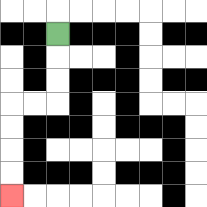{'start': '[2, 1]', 'end': '[0, 8]', 'path_directions': 'D,D,D,L,L,D,D,D,D', 'path_coordinates': '[[2, 1], [2, 2], [2, 3], [2, 4], [1, 4], [0, 4], [0, 5], [0, 6], [0, 7], [0, 8]]'}